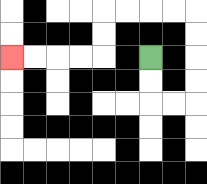{'start': '[6, 2]', 'end': '[0, 2]', 'path_directions': 'D,D,R,R,U,U,U,U,L,L,L,L,D,D,L,L,L,L', 'path_coordinates': '[[6, 2], [6, 3], [6, 4], [7, 4], [8, 4], [8, 3], [8, 2], [8, 1], [8, 0], [7, 0], [6, 0], [5, 0], [4, 0], [4, 1], [4, 2], [3, 2], [2, 2], [1, 2], [0, 2]]'}